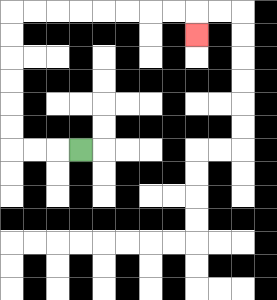{'start': '[3, 6]', 'end': '[8, 1]', 'path_directions': 'L,L,L,U,U,U,U,U,U,R,R,R,R,R,R,R,R,D', 'path_coordinates': '[[3, 6], [2, 6], [1, 6], [0, 6], [0, 5], [0, 4], [0, 3], [0, 2], [0, 1], [0, 0], [1, 0], [2, 0], [3, 0], [4, 0], [5, 0], [6, 0], [7, 0], [8, 0], [8, 1]]'}